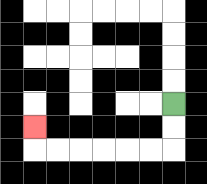{'start': '[7, 4]', 'end': '[1, 5]', 'path_directions': 'D,D,L,L,L,L,L,L,U', 'path_coordinates': '[[7, 4], [7, 5], [7, 6], [6, 6], [5, 6], [4, 6], [3, 6], [2, 6], [1, 6], [1, 5]]'}